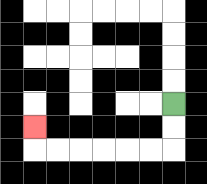{'start': '[7, 4]', 'end': '[1, 5]', 'path_directions': 'D,D,L,L,L,L,L,L,U', 'path_coordinates': '[[7, 4], [7, 5], [7, 6], [6, 6], [5, 6], [4, 6], [3, 6], [2, 6], [1, 6], [1, 5]]'}